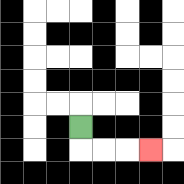{'start': '[3, 5]', 'end': '[6, 6]', 'path_directions': 'D,R,R,R', 'path_coordinates': '[[3, 5], [3, 6], [4, 6], [5, 6], [6, 6]]'}